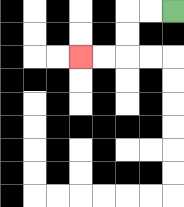{'start': '[7, 0]', 'end': '[3, 2]', 'path_directions': 'L,L,D,D,L,L', 'path_coordinates': '[[7, 0], [6, 0], [5, 0], [5, 1], [5, 2], [4, 2], [3, 2]]'}